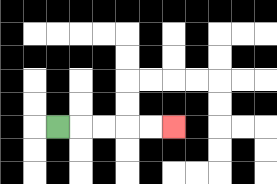{'start': '[2, 5]', 'end': '[7, 5]', 'path_directions': 'R,R,R,R,R', 'path_coordinates': '[[2, 5], [3, 5], [4, 5], [5, 5], [6, 5], [7, 5]]'}